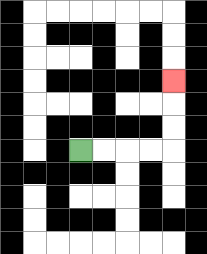{'start': '[3, 6]', 'end': '[7, 3]', 'path_directions': 'R,R,R,R,U,U,U', 'path_coordinates': '[[3, 6], [4, 6], [5, 6], [6, 6], [7, 6], [7, 5], [7, 4], [7, 3]]'}